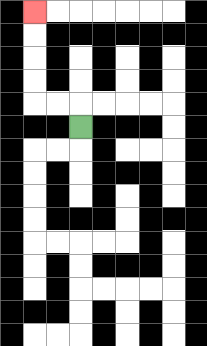{'start': '[3, 5]', 'end': '[1, 0]', 'path_directions': 'U,L,L,U,U,U,U', 'path_coordinates': '[[3, 5], [3, 4], [2, 4], [1, 4], [1, 3], [1, 2], [1, 1], [1, 0]]'}